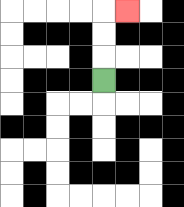{'start': '[4, 3]', 'end': '[5, 0]', 'path_directions': 'U,U,U,R', 'path_coordinates': '[[4, 3], [4, 2], [4, 1], [4, 0], [5, 0]]'}